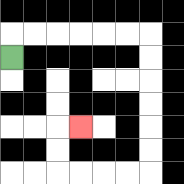{'start': '[0, 2]', 'end': '[3, 5]', 'path_directions': 'U,R,R,R,R,R,R,D,D,D,D,D,D,L,L,L,L,U,U,R', 'path_coordinates': '[[0, 2], [0, 1], [1, 1], [2, 1], [3, 1], [4, 1], [5, 1], [6, 1], [6, 2], [6, 3], [6, 4], [6, 5], [6, 6], [6, 7], [5, 7], [4, 7], [3, 7], [2, 7], [2, 6], [2, 5], [3, 5]]'}